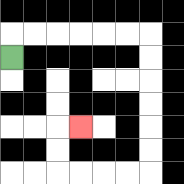{'start': '[0, 2]', 'end': '[3, 5]', 'path_directions': 'U,R,R,R,R,R,R,D,D,D,D,D,D,L,L,L,L,U,U,R', 'path_coordinates': '[[0, 2], [0, 1], [1, 1], [2, 1], [3, 1], [4, 1], [5, 1], [6, 1], [6, 2], [6, 3], [6, 4], [6, 5], [6, 6], [6, 7], [5, 7], [4, 7], [3, 7], [2, 7], [2, 6], [2, 5], [3, 5]]'}